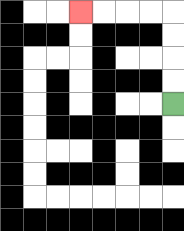{'start': '[7, 4]', 'end': '[3, 0]', 'path_directions': 'U,U,U,U,L,L,L,L', 'path_coordinates': '[[7, 4], [7, 3], [7, 2], [7, 1], [7, 0], [6, 0], [5, 0], [4, 0], [3, 0]]'}